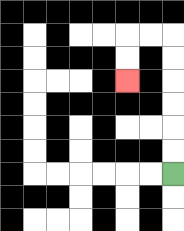{'start': '[7, 7]', 'end': '[5, 3]', 'path_directions': 'U,U,U,U,U,U,L,L,D,D', 'path_coordinates': '[[7, 7], [7, 6], [7, 5], [7, 4], [7, 3], [7, 2], [7, 1], [6, 1], [5, 1], [5, 2], [5, 3]]'}